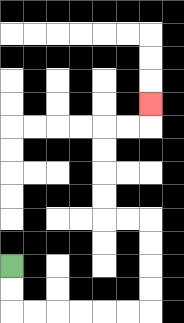{'start': '[0, 11]', 'end': '[6, 4]', 'path_directions': 'D,D,R,R,R,R,R,R,U,U,U,U,L,L,U,U,U,U,R,R,U', 'path_coordinates': '[[0, 11], [0, 12], [0, 13], [1, 13], [2, 13], [3, 13], [4, 13], [5, 13], [6, 13], [6, 12], [6, 11], [6, 10], [6, 9], [5, 9], [4, 9], [4, 8], [4, 7], [4, 6], [4, 5], [5, 5], [6, 5], [6, 4]]'}